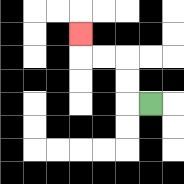{'start': '[6, 4]', 'end': '[3, 1]', 'path_directions': 'L,U,U,L,L,U', 'path_coordinates': '[[6, 4], [5, 4], [5, 3], [5, 2], [4, 2], [3, 2], [3, 1]]'}